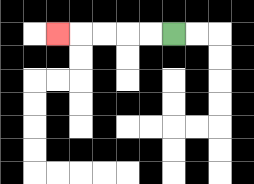{'start': '[7, 1]', 'end': '[2, 1]', 'path_directions': 'L,L,L,L,L', 'path_coordinates': '[[7, 1], [6, 1], [5, 1], [4, 1], [3, 1], [2, 1]]'}